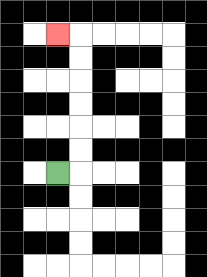{'start': '[2, 7]', 'end': '[2, 1]', 'path_directions': 'R,U,U,U,U,U,U,L', 'path_coordinates': '[[2, 7], [3, 7], [3, 6], [3, 5], [3, 4], [3, 3], [3, 2], [3, 1], [2, 1]]'}